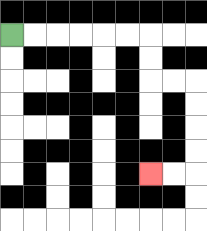{'start': '[0, 1]', 'end': '[6, 7]', 'path_directions': 'R,R,R,R,R,R,D,D,R,R,D,D,D,D,L,L', 'path_coordinates': '[[0, 1], [1, 1], [2, 1], [3, 1], [4, 1], [5, 1], [6, 1], [6, 2], [6, 3], [7, 3], [8, 3], [8, 4], [8, 5], [8, 6], [8, 7], [7, 7], [6, 7]]'}